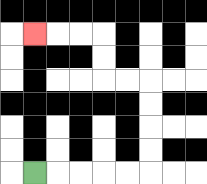{'start': '[1, 7]', 'end': '[1, 1]', 'path_directions': 'R,R,R,R,R,U,U,U,U,L,L,U,U,L,L,L', 'path_coordinates': '[[1, 7], [2, 7], [3, 7], [4, 7], [5, 7], [6, 7], [6, 6], [6, 5], [6, 4], [6, 3], [5, 3], [4, 3], [4, 2], [4, 1], [3, 1], [2, 1], [1, 1]]'}